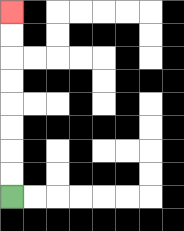{'start': '[0, 8]', 'end': '[0, 0]', 'path_directions': 'U,U,U,U,U,U,U,U', 'path_coordinates': '[[0, 8], [0, 7], [0, 6], [0, 5], [0, 4], [0, 3], [0, 2], [0, 1], [0, 0]]'}